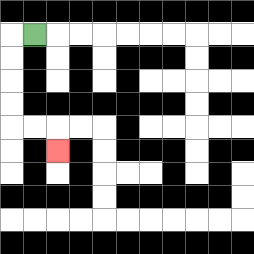{'start': '[1, 1]', 'end': '[2, 6]', 'path_directions': 'L,D,D,D,D,R,R,D', 'path_coordinates': '[[1, 1], [0, 1], [0, 2], [0, 3], [0, 4], [0, 5], [1, 5], [2, 5], [2, 6]]'}